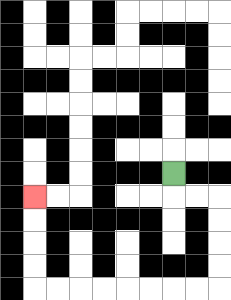{'start': '[7, 7]', 'end': '[1, 8]', 'path_directions': 'D,R,R,D,D,D,D,L,L,L,L,L,L,L,L,U,U,U,U', 'path_coordinates': '[[7, 7], [7, 8], [8, 8], [9, 8], [9, 9], [9, 10], [9, 11], [9, 12], [8, 12], [7, 12], [6, 12], [5, 12], [4, 12], [3, 12], [2, 12], [1, 12], [1, 11], [1, 10], [1, 9], [1, 8]]'}